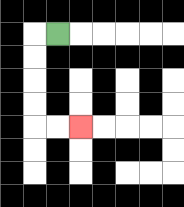{'start': '[2, 1]', 'end': '[3, 5]', 'path_directions': 'L,D,D,D,D,R,R', 'path_coordinates': '[[2, 1], [1, 1], [1, 2], [1, 3], [1, 4], [1, 5], [2, 5], [3, 5]]'}